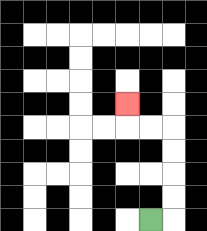{'start': '[6, 9]', 'end': '[5, 4]', 'path_directions': 'R,U,U,U,U,L,L,U', 'path_coordinates': '[[6, 9], [7, 9], [7, 8], [7, 7], [7, 6], [7, 5], [6, 5], [5, 5], [5, 4]]'}